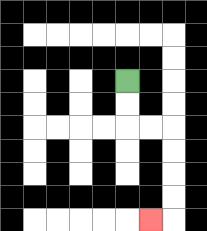{'start': '[5, 3]', 'end': '[6, 9]', 'path_directions': 'D,D,R,R,D,D,D,D,L', 'path_coordinates': '[[5, 3], [5, 4], [5, 5], [6, 5], [7, 5], [7, 6], [7, 7], [7, 8], [7, 9], [6, 9]]'}